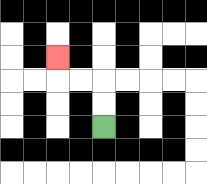{'start': '[4, 5]', 'end': '[2, 2]', 'path_directions': 'U,U,L,L,U', 'path_coordinates': '[[4, 5], [4, 4], [4, 3], [3, 3], [2, 3], [2, 2]]'}